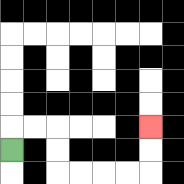{'start': '[0, 6]', 'end': '[6, 5]', 'path_directions': 'U,R,R,D,D,R,R,R,R,U,U', 'path_coordinates': '[[0, 6], [0, 5], [1, 5], [2, 5], [2, 6], [2, 7], [3, 7], [4, 7], [5, 7], [6, 7], [6, 6], [6, 5]]'}